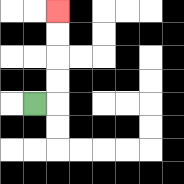{'start': '[1, 4]', 'end': '[2, 0]', 'path_directions': 'R,U,U,U,U', 'path_coordinates': '[[1, 4], [2, 4], [2, 3], [2, 2], [2, 1], [2, 0]]'}